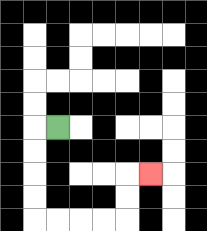{'start': '[2, 5]', 'end': '[6, 7]', 'path_directions': 'L,D,D,D,D,R,R,R,R,U,U,R', 'path_coordinates': '[[2, 5], [1, 5], [1, 6], [1, 7], [1, 8], [1, 9], [2, 9], [3, 9], [4, 9], [5, 9], [5, 8], [5, 7], [6, 7]]'}